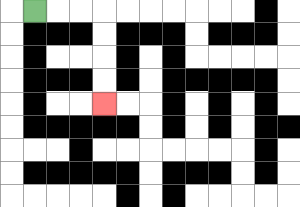{'start': '[1, 0]', 'end': '[4, 4]', 'path_directions': 'R,R,R,D,D,D,D', 'path_coordinates': '[[1, 0], [2, 0], [3, 0], [4, 0], [4, 1], [4, 2], [4, 3], [4, 4]]'}